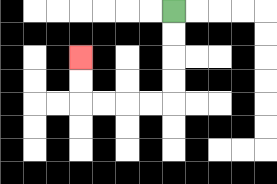{'start': '[7, 0]', 'end': '[3, 2]', 'path_directions': 'D,D,D,D,L,L,L,L,U,U', 'path_coordinates': '[[7, 0], [7, 1], [7, 2], [7, 3], [7, 4], [6, 4], [5, 4], [4, 4], [3, 4], [3, 3], [3, 2]]'}